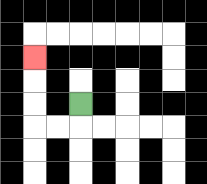{'start': '[3, 4]', 'end': '[1, 2]', 'path_directions': 'D,L,L,U,U,U', 'path_coordinates': '[[3, 4], [3, 5], [2, 5], [1, 5], [1, 4], [1, 3], [1, 2]]'}